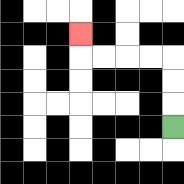{'start': '[7, 5]', 'end': '[3, 1]', 'path_directions': 'U,U,U,L,L,L,L,U', 'path_coordinates': '[[7, 5], [7, 4], [7, 3], [7, 2], [6, 2], [5, 2], [4, 2], [3, 2], [3, 1]]'}